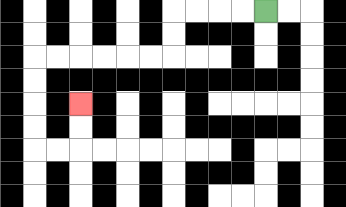{'start': '[11, 0]', 'end': '[3, 4]', 'path_directions': 'L,L,L,L,D,D,L,L,L,L,L,L,D,D,D,D,R,R,U,U', 'path_coordinates': '[[11, 0], [10, 0], [9, 0], [8, 0], [7, 0], [7, 1], [7, 2], [6, 2], [5, 2], [4, 2], [3, 2], [2, 2], [1, 2], [1, 3], [1, 4], [1, 5], [1, 6], [2, 6], [3, 6], [3, 5], [3, 4]]'}